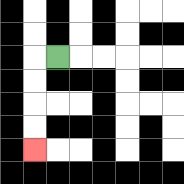{'start': '[2, 2]', 'end': '[1, 6]', 'path_directions': 'L,D,D,D,D', 'path_coordinates': '[[2, 2], [1, 2], [1, 3], [1, 4], [1, 5], [1, 6]]'}